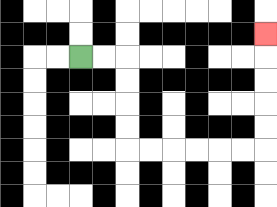{'start': '[3, 2]', 'end': '[11, 1]', 'path_directions': 'R,R,D,D,D,D,R,R,R,R,R,R,U,U,U,U,U', 'path_coordinates': '[[3, 2], [4, 2], [5, 2], [5, 3], [5, 4], [5, 5], [5, 6], [6, 6], [7, 6], [8, 6], [9, 6], [10, 6], [11, 6], [11, 5], [11, 4], [11, 3], [11, 2], [11, 1]]'}